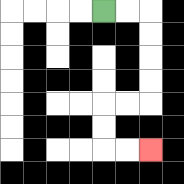{'start': '[4, 0]', 'end': '[6, 6]', 'path_directions': 'R,R,D,D,D,D,L,L,D,D,R,R', 'path_coordinates': '[[4, 0], [5, 0], [6, 0], [6, 1], [6, 2], [6, 3], [6, 4], [5, 4], [4, 4], [4, 5], [4, 6], [5, 6], [6, 6]]'}